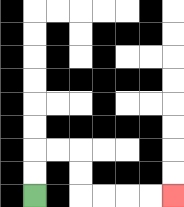{'start': '[1, 8]', 'end': '[7, 8]', 'path_directions': 'U,U,R,R,D,D,R,R,R,R', 'path_coordinates': '[[1, 8], [1, 7], [1, 6], [2, 6], [3, 6], [3, 7], [3, 8], [4, 8], [5, 8], [6, 8], [7, 8]]'}